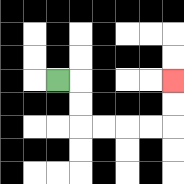{'start': '[2, 3]', 'end': '[7, 3]', 'path_directions': 'R,D,D,R,R,R,R,U,U', 'path_coordinates': '[[2, 3], [3, 3], [3, 4], [3, 5], [4, 5], [5, 5], [6, 5], [7, 5], [7, 4], [7, 3]]'}